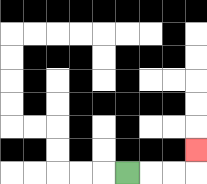{'start': '[5, 7]', 'end': '[8, 6]', 'path_directions': 'R,R,R,U', 'path_coordinates': '[[5, 7], [6, 7], [7, 7], [8, 7], [8, 6]]'}